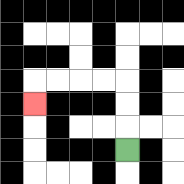{'start': '[5, 6]', 'end': '[1, 4]', 'path_directions': 'U,U,U,L,L,L,L,D', 'path_coordinates': '[[5, 6], [5, 5], [5, 4], [5, 3], [4, 3], [3, 3], [2, 3], [1, 3], [1, 4]]'}